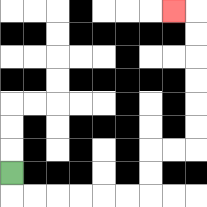{'start': '[0, 7]', 'end': '[7, 0]', 'path_directions': 'D,R,R,R,R,R,R,U,U,R,R,U,U,U,U,U,U,L', 'path_coordinates': '[[0, 7], [0, 8], [1, 8], [2, 8], [3, 8], [4, 8], [5, 8], [6, 8], [6, 7], [6, 6], [7, 6], [8, 6], [8, 5], [8, 4], [8, 3], [8, 2], [8, 1], [8, 0], [7, 0]]'}